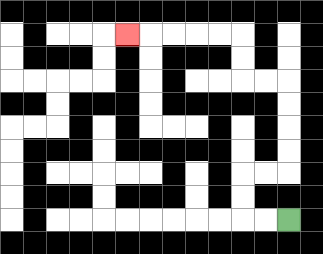{'start': '[12, 9]', 'end': '[5, 1]', 'path_directions': 'L,L,U,U,R,R,U,U,U,U,L,L,U,U,L,L,L,L,L', 'path_coordinates': '[[12, 9], [11, 9], [10, 9], [10, 8], [10, 7], [11, 7], [12, 7], [12, 6], [12, 5], [12, 4], [12, 3], [11, 3], [10, 3], [10, 2], [10, 1], [9, 1], [8, 1], [7, 1], [6, 1], [5, 1]]'}